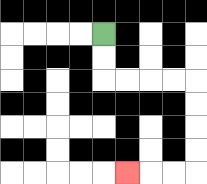{'start': '[4, 1]', 'end': '[5, 7]', 'path_directions': 'D,D,R,R,R,R,D,D,D,D,L,L,L', 'path_coordinates': '[[4, 1], [4, 2], [4, 3], [5, 3], [6, 3], [7, 3], [8, 3], [8, 4], [8, 5], [8, 6], [8, 7], [7, 7], [6, 7], [5, 7]]'}